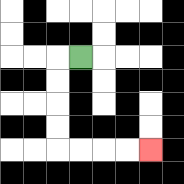{'start': '[3, 2]', 'end': '[6, 6]', 'path_directions': 'L,D,D,D,D,R,R,R,R', 'path_coordinates': '[[3, 2], [2, 2], [2, 3], [2, 4], [2, 5], [2, 6], [3, 6], [4, 6], [5, 6], [6, 6]]'}